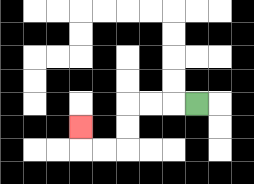{'start': '[8, 4]', 'end': '[3, 5]', 'path_directions': 'L,L,L,D,D,L,L,U', 'path_coordinates': '[[8, 4], [7, 4], [6, 4], [5, 4], [5, 5], [5, 6], [4, 6], [3, 6], [3, 5]]'}